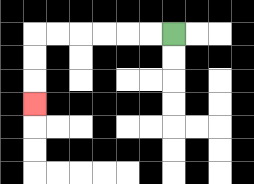{'start': '[7, 1]', 'end': '[1, 4]', 'path_directions': 'L,L,L,L,L,L,D,D,D', 'path_coordinates': '[[7, 1], [6, 1], [5, 1], [4, 1], [3, 1], [2, 1], [1, 1], [1, 2], [1, 3], [1, 4]]'}